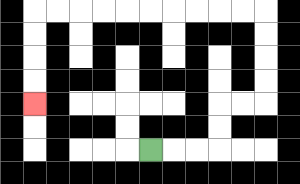{'start': '[6, 6]', 'end': '[1, 4]', 'path_directions': 'R,R,R,U,U,R,R,U,U,U,U,L,L,L,L,L,L,L,L,L,L,D,D,D,D', 'path_coordinates': '[[6, 6], [7, 6], [8, 6], [9, 6], [9, 5], [9, 4], [10, 4], [11, 4], [11, 3], [11, 2], [11, 1], [11, 0], [10, 0], [9, 0], [8, 0], [7, 0], [6, 0], [5, 0], [4, 0], [3, 0], [2, 0], [1, 0], [1, 1], [1, 2], [1, 3], [1, 4]]'}